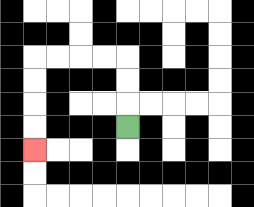{'start': '[5, 5]', 'end': '[1, 6]', 'path_directions': 'U,U,U,L,L,L,L,D,D,D,D', 'path_coordinates': '[[5, 5], [5, 4], [5, 3], [5, 2], [4, 2], [3, 2], [2, 2], [1, 2], [1, 3], [1, 4], [1, 5], [1, 6]]'}